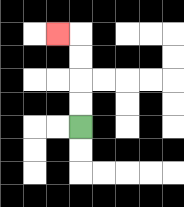{'start': '[3, 5]', 'end': '[2, 1]', 'path_directions': 'U,U,U,U,L', 'path_coordinates': '[[3, 5], [3, 4], [3, 3], [3, 2], [3, 1], [2, 1]]'}